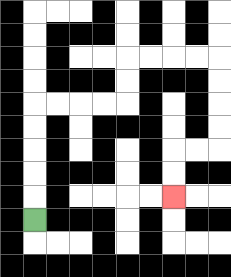{'start': '[1, 9]', 'end': '[7, 8]', 'path_directions': 'U,U,U,U,U,R,R,R,R,U,U,R,R,R,R,D,D,D,D,L,L,D,D', 'path_coordinates': '[[1, 9], [1, 8], [1, 7], [1, 6], [1, 5], [1, 4], [2, 4], [3, 4], [4, 4], [5, 4], [5, 3], [5, 2], [6, 2], [7, 2], [8, 2], [9, 2], [9, 3], [9, 4], [9, 5], [9, 6], [8, 6], [7, 6], [7, 7], [7, 8]]'}